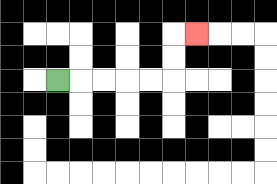{'start': '[2, 3]', 'end': '[8, 1]', 'path_directions': 'R,R,R,R,R,U,U,R', 'path_coordinates': '[[2, 3], [3, 3], [4, 3], [5, 3], [6, 3], [7, 3], [7, 2], [7, 1], [8, 1]]'}